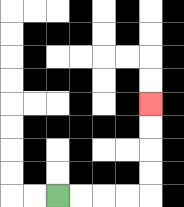{'start': '[2, 8]', 'end': '[6, 4]', 'path_directions': 'R,R,R,R,U,U,U,U', 'path_coordinates': '[[2, 8], [3, 8], [4, 8], [5, 8], [6, 8], [6, 7], [6, 6], [6, 5], [6, 4]]'}